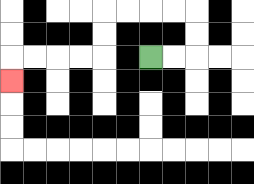{'start': '[6, 2]', 'end': '[0, 3]', 'path_directions': 'R,R,U,U,L,L,L,L,D,D,L,L,L,L,D', 'path_coordinates': '[[6, 2], [7, 2], [8, 2], [8, 1], [8, 0], [7, 0], [6, 0], [5, 0], [4, 0], [4, 1], [4, 2], [3, 2], [2, 2], [1, 2], [0, 2], [0, 3]]'}